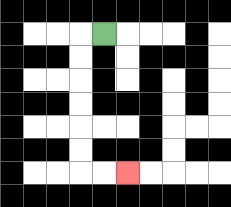{'start': '[4, 1]', 'end': '[5, 7]', 'path_directions': 'L,D,D,D,D,D,D,R,R', 'path_coordinates': '[[4, 1], [3, 1], [3, 2], [3, 3], [3, 4], [3, 5], [3, 6], [3, 7], [4, 7], [5, 7]]'}